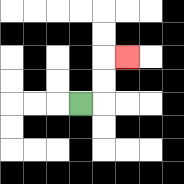{'start': '[3, 4]', 'end': '[5, 2]', 'path_directions': 'R,U,U,R', 'path_coordinates': '[[3, 4], [4, 4], [4, 3], [4, 2], [5, 2]]'}